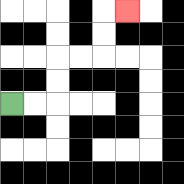{'start': '[0, 4]', 'end': '[5, 0]', 'path_directions': 'R,R,U,U,R,R,U,U,R', 'path_coordinates': '[[0, 4], [1, 4], [2, 4], [2, 3], [2, 2], [3, 2], [4, 2], [4, 1], [4, 0], [5, 0]]'}